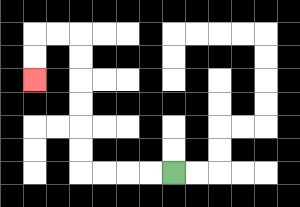{'start': '[7, 7]', 'end': '[1, 3]', 'path_directions': 'L,L,L,L,U,U,U,U,U,U,L,L,D,D', 'path_coordinates': '[[7, 7], [6, 7], [5, 7], [4, 7], [3, 7], [3, 6], [3, 5], [3, 4], [3, 3], [3, 2], [3, 1], [2, 1], [1, 1], [1, 2], [1, 3]]'}